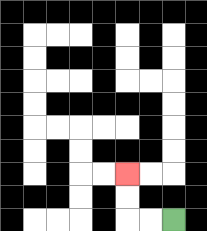{'start': '[7, 9]', 'end': '[5, 7]', 'path_directions': 'L,L,U,U', 'path_coordinates': '[[7, 9], [6, 9], [5, 9], [5, 8], [5, 7]]'}